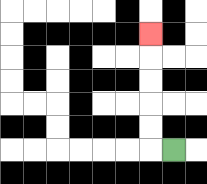{'start': '[7, 6]', 'end': '[6, 1]', 'path_directions': 'L,U,U,U,U,U', 'path_coordinates': '[[7, 6], [6, 6], [6, 5], [6, 4], [6, 3], [6, 2], [6, 1]]'}